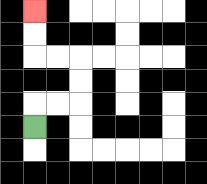{'start': '[1, 5]', 'end': '[1, 0]', 'path_directions': 'U,R,R,U,U,L,L,U,U', 'path_coordinates': '[[1, 5], [1, 4], [2, 4], [3, 4], [3, 3], [3, 2], [2, 2], [1, 2], [1, 1], [1, 0]]'}